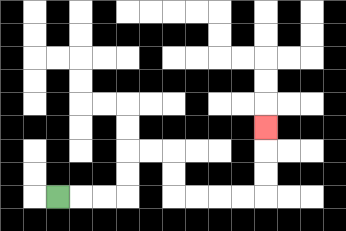{'start': '[2, 8]', 'end': '[11, 5]', 'path_directions': 'R,R,R,U,U,R,R,D,D,R,R,R,R,U,U,U', 'path_coordinates': '[[2, 8], [3, 8], [4, 8], [5, 8], [5, 7], [5, 6], [6, 6], [7, 6], [7, 7], [7, 8], [8, 8], [9, 8], [10, 8], [11, 8], [11, 7], [11, 6], [11, 5]]'}